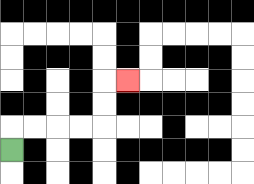{'start': '[0, 6]', 'end': '[5, 3]', 'path_directions': 'U,R,R,R,R,U,U,R', 'path_coordinates': '[[0, 6], [0, 5], [1, 5], [2, 5], [3, 5], [4, 5], [4, 4], [4, 3], [5, 3]]'}